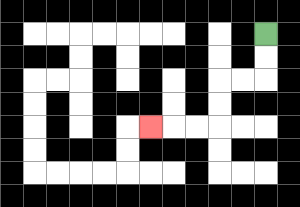{'start': '[11, 1]', 'end': '[6, 5]', 'path_directions': 'D,D,L,L,D,D,L,L,L', 'path_coordinates': '[[11, 1], [11, 2], [11, 3], [10, 3], [9, 3], [9, 4], [9, 5], [8, 5], [7, 5], [6, 5]]'}